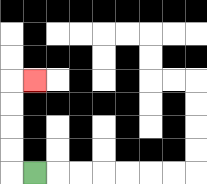{'start': '[1, 7]', 'end': '[1, 3]', 'path_directions': 'L,U,U,U,U,R', 'path_coordinates': '[[1, 7], [0, 7], [0, 6], [0, 5], [0, 4], [0, 3], [1, 3]]'}